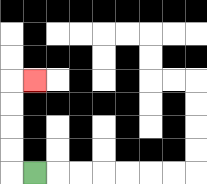{'start': '[1, 7]', 'end': '[1, 3]', 'path_directions': 'L,U,U,U,U,R', 'path_coordinates': '[[1, 7], [0, 7], [0, 6], [0, 5], [0, 4], [0, 3], [1, 3]]'}